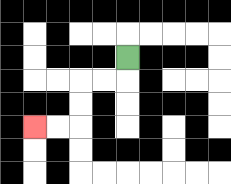{'start': '[5, 2]', 'end': '[1, 5]', 'path_directions': 'D,L,L,D,D,L,L', 'path_coordinates': '[[5, 2], [5, 3], [4, 3], [3, 3], [3, 4], [3, 5], [2, 5], [1, 5]]'}